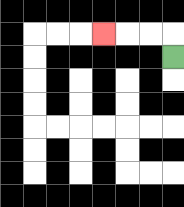{'start': '[7, 2]', 'end': '[4, 1]', 'path_directions': 'U,L,L,L', 'path_coordinates': '[[7, 2], [7, 1], [6, 1], [5, 1], [4, 1]]'}